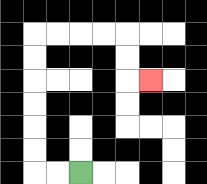{'start': '[3, 7]', 'end': '[6, 3]', 'path_directions': 'L,L,U,U,U,U,U,U,R,R,R,R,D,D,R', 'path_coordinates': '[[3, 7], [2, 7], [1, 7], [1, 6], [1, 5], [1, 4], [1, 3], [1, 2], [1, 1], [2, 1], [3, 1], [4, 1], [5, 1], [5, 2], [5, 3], [6, 3]]'}